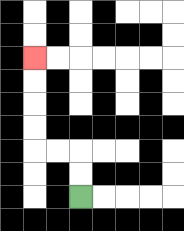{'start': '[3, 8]', 'end': '[1, 2]', 'path_directions': 'U,U,L,L,U,U,U,U', 'path_coordinates': '[[3, 8], [3, 7], [3, 6], [2, 6], [1, 6], [1, 5], [1, 4], [1, 3], [1, 2]]'}